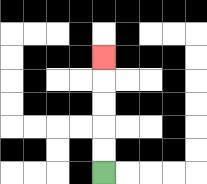{'start': '[4, 7]', 'end': '[4, 2]', 'path_directions': 'U,U,U,U,U', 'path_coordinates': '[[4, 7], [4, 6], [4, 5], [4, 4], [4, 3], [4, 2]]'}